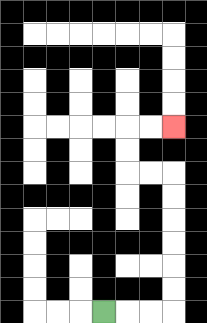{'start': '[4, 13]', 'end': '[7, 5]', 'path_directions': 'R,R,R,U,U,U,U,U,U,L,L,U,U,R,R', 'path_coordinates': '[[4, 13], [5, 13], [6, 13], [7, 13], [7, 12], [7, 11], [7, 10], [7, 9], [7, 8], [7, 7], [6, 7], [5, 7], [5, 6], [5, 5], [6, 5], [7, 5]]'}